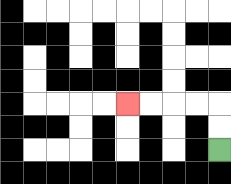{'start': '[9, 6]', 'end': '[5, 4]', 'path_directions': 'U,U,L,L,L,L', 'path_coordinates': '[[9, 6], [9, 5], [9, 4], [8, 4], [7, 4], [6, 4], [5, 4]]'}